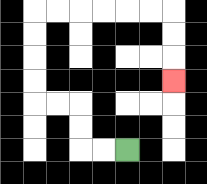{'start': '[5, 6]', 'end': '[7, 3]', 'path_directions': 'L,L,U,U,L,L,U,U,U,U,R,R,R,R,R,R,D,D,D', 'path_coordinates': '[[5, 6], [4, 6], [3, 6], [3, 5], [3, 4], [2, 4], [1, 4], [1, 3], [1, 2], [1, 1], [1, 0], [2, 0], [3, 0], [4, 0], [5, 0], [6, 0], [7, 0], [7, 1], [7, 2], [7, 3]]'}